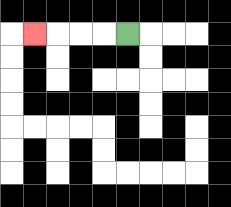{'start': '[5, 1]', 'end': '[1, 1]', 'path_directions': 'L,L,L,L', 'path_coordinates': '[[5, 1], [4, 1], [3, 1], [2, 1], [1, 1]]'}